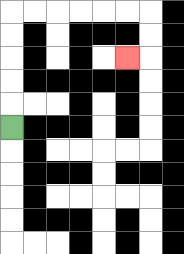{'start': '[0, 5]', 'end': '[5, 2]', 'path_directions': 'U,U,U,U,U,R,R,R,R,R,R,D,D,L', 'path_coordinates': '[[0, 5], [0, 4], [0, 3], [0, 2], [0, 1], [0, 0], [1, 0], [2, 0], [3, 0], [4, 0], [5, 0], [6, 0], [6, 1], [6, 2], [5, 2]]'}